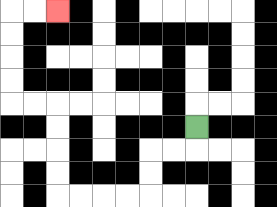{'start': '[8, 5]', 'end': '[2, 0]', 'path_directions': 'D,L,L,D,D,L,L,L,L,U,U,U,U,L,L,U,U,U,U,R,R', 'path_coordinates': '[[8, 5], [8, 6], [7, 6], [6, 6], [6, 7], [6, 8], [5, 8], [4, 8], [3, 8], [2, 8], [2, 7], [2, 6], [2, 5], [2, 4], [1, 4], [0, 4], [0, 3], [0, 2], [0, 1], [0, 0], [1, 0], [2, 0]]'}